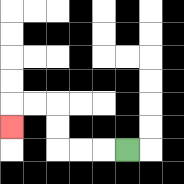{'start': '[5, 6]', 'end': '[0, 5]', 'path_directions': 'L,L,L,U,U,L,L,D', 'path_coordinates': '[[5, 6], [4, 6], [3, 6], [2, 6], [2, 5], [2, 4], [1, 4], [0, 4], [0, 5]]'}